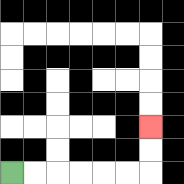{'start': '[0, 7]', 'end': '[6, 5]', 'path_directions': 'R,R,R,R,R,R,U,U', 'path_coordinates': '[[0, 7], [1, 7], [2, 7], [3, 7], [4, 7], [5, 7], [6, 7], [6, 6], [6, 5]]'}